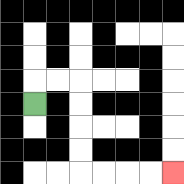{'start': '[1, 4]', 'end': '[7, 7]', 'path_directions': 'U,R,R,D,D,D,D,R,R,R,R', 'path_coordinates': '[[1, 4], [1, 3], [2, 3], [3, 3], [3, 4], [3, 5], [3, 6], [3, 7], [4, 7], [5, 7], [6, 7], [7, 7]]'}